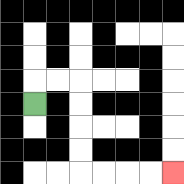{'start': '[1, 4]', 'end': '[7, 7]', 'path_directions': 'U,R,R,D,D,D,D,R,R,R,R', 'path_coordinates': '[[1, 4], [1, 3], [2, 3], [3, 3], [3, 4], [3, 5], [3, 6], [3, 7], [4, 7], [5, 7], [6, 7], [7, 7]]'}